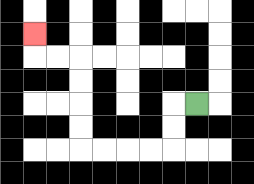{'start': '[8, 4]', 'end': '[1, 1]', 'path_directions': 'L,D,D,L,L,L,L,U,U,U,U,L,L,U', 'path_coordinates': '[[8, 4], [7, 4], [7, 5], [7, 6], [6, 6], [5, 6], [4, 6], [3, 6], [3, 5], [3, 4], [3, 3], [3, 2], [2, 2], [1, 2], [1, 1]]'}